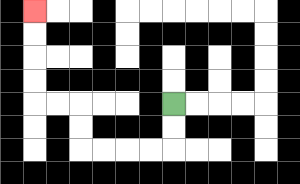{'start': '[7, 4]', 'end': '[1, 0]', 'path_directions': 'D,D,L,L,L,L,U,U,L,L,U,U,U,U', 'path_coordinates': '[[7, 4], [7, 5], [7, 6], [6, 6], [5, 6], [4, 6], [3, 6], [3, 5], [3, 4], [2, 4], [1, 4], [1, 3], [1, 2], [1, 1], [1, 0]]'}